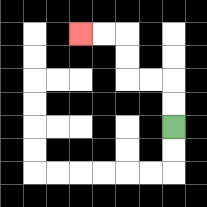{'start': '[7, 5]', 'end': '[3, 1]', 'path_directions': 'U,U,L,L,U,U,L,L', 'path_coordinates': '[[7, 5], [7, 4], [7, 3], [6, 3], [5, 3], [5, 2], [5, 1], [4, 1], [3, 1]]'}